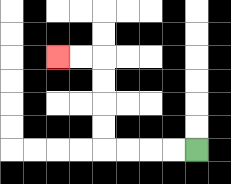{'start': '[8, 6]', 'end': '[2, 2]', 'path_directions': 'L,L,L,L,U,U,U,U,L,L', 'path_coordinates': '[[8, 6], [7, 6], [6, 6], [5, 6], [4, 6], [4, 5], [4, 4], [4, 3], [4, 2], [3, 2], [2, 2]]'}